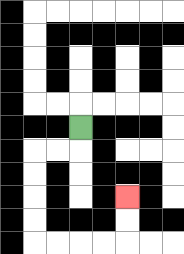{'start': '[3, 5]', 'end': '[5, 8]', 'path_directions': 'D,L,L,D,D,D,D,R,R,R,R,U,U', 'path_coordinates': '[[3, 5], [3, 6], [2, 6], [1, 6], [1, 7], [1, 8], [1, 9], [1, 10], [2, 10], [3, 10], [4, 10], [5, 10], [5, 9], [5, 8]]'}